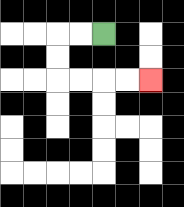{'start': '[4, 1]', 'end': '[6, 3]', 'path_directions': 'L,L,D,D,R,R,R,R', 'path_coordinates': '[[4, 1], [3, 1], [2, 1], [2, 2], [2, 3], [3, 3], [4, 3], [5, 3], [6, 3]]'}